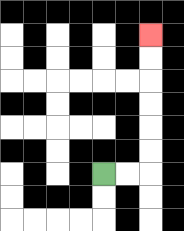{'start': '[4, 7]', 'end': '[6, 1]', 'path_directions': 'R,R,U,U,U,U,U,U', 'path_coordinates': '[[4, 7], [5, 7], [6, 7], [6, 6], [6, 5], [6, 4], [6, 3], [6, 2], [6, 1]]'}